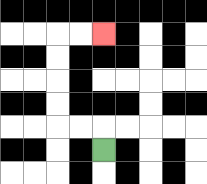{'start': '[4, 6]', 'end': '[4, 1]', 'path_directions': 'U,L,L,U,U,U,U,R,R', 'path_coordinates': '[[4, 6], [4, 5], [3, 5], [2, 5], [2, 4], [2, 3], [2, 2], [2, 1], [3, 1], [4, 1]]'}